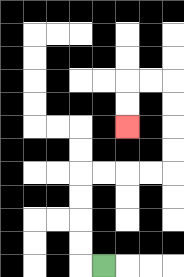{'start': '[4, 11]', 'end': '[5, 5]', 'path_directions': 'L,U,U,U,U,R,R,R,R,U,U,U,U,L,L,D,D', 'path_coordinates': '[[4, 11], [3, 11], [3, 10], [3, 9], [3, 8], [3, 7], [4, 7], [5, 7], [6, 7], [7, 7], [7, 6], [7, 5], [7, 4], [7, 3], [6, 3], [5, 3], [5, 4], [5, 5]]'}